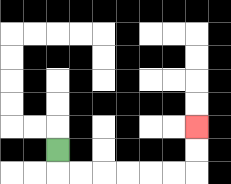{'start': '[2, 6]', 'end': '[8, 5]', 'path_directions': 'D,R,R,R,R,R,R,U,U', 'path_coordinates': '[[2, 6], [2, 7], [3, 7], [4, 7], [5, 7], [6, 7], [7, 7], [8, 7], [8, 6], [8, 5]]'}